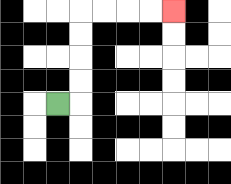{'start': '[2, 4]', 'end': '[7, 0]', 'path_directions': 'R,U,U,U,U,R,R,R,R', 'path_coordinates': '[[2, 4], [3, 4], [3, 3], [3, 2], [3, 1], [3, 0], [4, 0], [5, 0], [6, 0], [7, 0]]'}